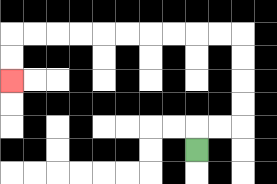{'start': '[8, 6]', 'end': '[0, 3]', 'path_directions': 'U,R,R,U,U,U,U,L,L,L,L,L,L,L,L,L,L,D,D', 'path_coordinates': '[[8, 6], [8, 5], [9, 5], [10, 5], [10, 4], [10, 3], [10, 2], [10, 1], [9, 1], [8, 1], [7, 1], [6, 1], [5, 1], [4, 1], [3, 1], [2, 1], [1, 1], [0, 1], [0, 2], [0, 3]]'}